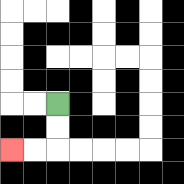{'start': '[2, 4]', 'end': '[0, 6]', 'path_directions': 'D,D,L,L', 'path_coordinates': '[[2, 4], [2, 5], [2, 6], [1, 6], [0, 6]]'}